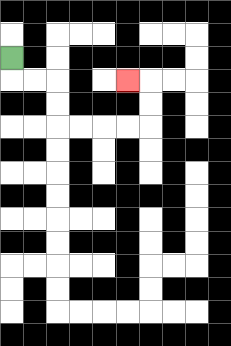{'start': '[0, 2]', 'end': '[5, 3]', 'path_directions': 'D,R,R,D,D,R,R,R,R,U,U,L', 'path_coordinates': '[[0, 2], [0, 3], [1, 3], [2, 3], [2, 4], [2, 5], [3, 5], [4, 5], [5, 5], [6, 5], [6, 4], [6, 3], [5, 3]]'}